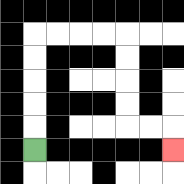{'start': '[1, 6]', 'end': '[7, 6]', 'path_directions': 'U,U,U,U,U,R,R,R,R,D,D,D,D,R,R,D', 'path_coordinates': '[[1, 6], [1, 5], [1, 4], [1, 3], [1, 2], [1, 1], [2, 1], [3, 1], [4, 1], [5, 1], [5, 2], [5, 3], [5, 4], [5, 5], [6, 5], [7, 5], [7, 6]]'}